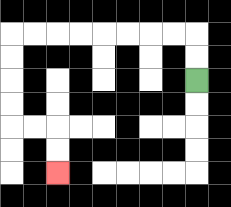{'start': '[8, 3]', 'end': '[2, 7]', 'path_directions': 'U,U,L,L,L,L,L,L,L,L,D,D,D,D,R,R,D,D', 'path_coordinates': '[[8, 3], [8, 2], [8, 1], [7, 1], [6, 1], [5, 1], [4, 1], [3, 1], [2, 1], [1, 1], [0, 1], [0, 2], [0, 3], [0, 4], [0, 5], [1, 5], [2, 5], [2, 6], [2, 7]]'}